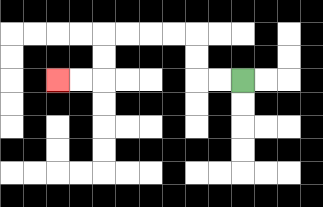{'start': '[10, 3]', 'end': '[2, 3]', 'path_directions': 'L,L,U,U,L,L,L,L,D,D,L,L', 'path_coordinates': '[[10, 3], [9, 3], [8, 3], [8, 2], [8, 1], [7, 1], [6, 1], [5, 1], [4, 1], [4, 2], [4, 3], [3, 3], [2, 3]]'}